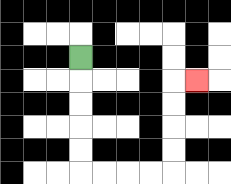{'start': '[3, 2]', 'end': '[8, 3]', 'path_directions': 'D,D,D,D,D,R,R,R,R,U,U,U,U,R', 'path_coordinates': '[[3, 2], [3, 3], [3, 4], [3, 5], [3, 6], [3, 7], [4, 7], [5, 7], [6, 7], [7, 7], [7, 6], [7, 5], [7, 4], [7, 3], [8, 3]]'}